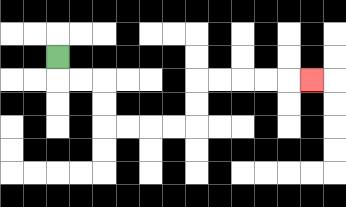{'start': '[2, 2]', 'end': '[13, 3]', 'path_directions': 'D,R,R,D,D,R,R,R,R,U,U,R,R,R,R,R', 'path_coordinates': '[[2, 2], [2, 3], [3, 3], [4, 3], [4, 4], [4, 5], [5, 5], [6, 5], [7, 5], [8, 5], [8, 4], [8, 3], [9, 3], [10, 3], [11, 3], [12, 3], [13, 3]]'}